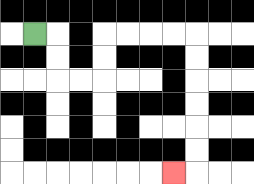{'start': '[1, 1]', 'end': '[7, 7]', 'path_directions': 'R,D,D,R,R,U,U,R,R,R,R,D,D,D,D,D,D,L', 'path_coordinates': '[[1, 1], [2, 1], [2, 2], [2, 3], [3, 3], [4, 3], [4, 2], [4, 1], [5, 1], [6, 1], [7, 1], [8, 1], [8, 2], [8, 3], [8, 4], [8, 5], [8, 6], [8, 7], [7, 7]]'}